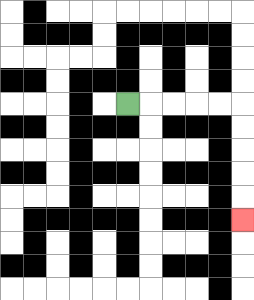{'start': '[5, 4]', 'end': '[10, 9]', 'path_directions': 'R,R,R,R,R,D,D,D,D,D', 'path_coordinates': '[[5, 4], [6, 4], [7, 4], [8, 4], [9, 4], [10, 4], [10, 5], [10, 6], [10, 7], [10, 8], [10, 9]]'}